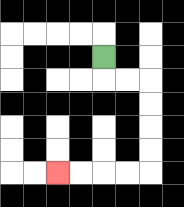{'start': '[4, 2]', 'end': '[2, 7]', 'path_directions': 'D,R,R,D,D,D,D,L,L,L,L', 'path_coordinates': '[[4, 2], [4, 3], [5, 3], [6, 3], [6, 4], [6, 5], [6, 6], [6, 7], [5, 7], [4, 7], [3, 7], [2, 7]]'}